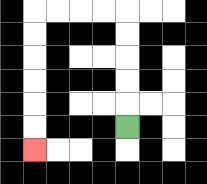{'start': '[5, 5]', 'end': '[1, 6]', 'path_directions': 'U,U,U,U,U,L,L,L,L,D,D,D,D,D,D', 'path_coordinates': '[[5, 5], [5, 4], [5, 3], [5, 2], [5, 1], [5, 0], [4, 0], [3, 0], [2, 0], [1, 0], [1, 1], [1, 2], [1, 3], [1, 4], [1, 5], [1, 6]]'}